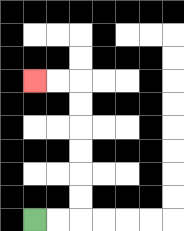{'start': '[1, 9]', 'end': '[1, 3]', 'path_directions': 'R,R,U,U,U,U,U,U,L,L', 'path_coordinates': '[[1, 9], [2, 9], [3, 9], [3, 8], [3, 7], [3, 6], [3, 5], [3, 4], [3, 3], [2, 3], [1, 3]]'}